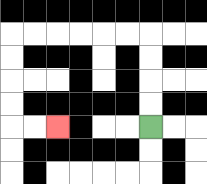{'start': '[6, 5]', 'end': '[2, 5]', 'path_directions': 'U,U,U,U,L,L,L,L,L,L,D,D,D,D,R,R', 'path_coordinates': '[[6, 5], [6, 4], [6, 3], [6, 2], [6, 1], [5, 1], [4, 1], [3, 1], [2, 1], [1, 1], [0, 1], [0, 2], [0, 3], [0, 4], [0, 5], [1, 5], [2, 5]]'}